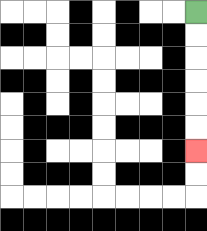{'start': '[8, 0]', 'end': '[8, 6]', 'path_directions': 'D,D,D,D,D,D', 'path_coordinates': '[[8, 0], [8, 1], [8, 2], [8, 3], [8, 4], [8, 5], [8, 6]]'}